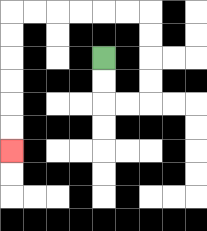{'start': '[4, 2]', 'end': '[0, 6]', 'path_directions': 'D,D,R,R,U,U,U,U,L,L,L,L,L,L,D,D,D,D,D,D', 'path_coordinates': '[[4, 2], [4, 3], [4, 4], [5, 4], [6, 4], [6, 3], [6, 2], [6, 1], [6, 0], [5, 0], [4, 0], [3, 0], [2, 0], [1, 0], [0, 0], [0, 1], [0, 2], [0, 3], [0, 4], [0, 5], [0, 6]]'}